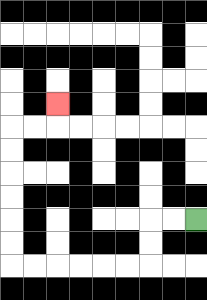{'start': '[8, 9]', 'end': '[2, 4]', 'path_directions': 'L,L,D,D,L,L,L,L,L,L,U,U,U,U,U,U,R,R,U', 'path_coordinates': '[[8, 9], [7, 9], [6, 9], [6, 10], [6, 11], [5, 11], [4, 11], [3, 11], [2, 11], [1, 11], [0, 11], [0, 10], [0, 9], [0, 8], [0, 7], [0, 6], [0, 5], [1, 5], [2, 5], [2, 4]]'}